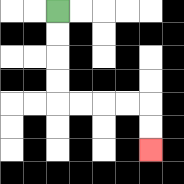{'start': '[2, 0]', 'end': '[6, 6]', 'path_directions': 'D,D,D,D,R,R,R,R,D,D', 'path_coordinates': '[[2, 0], [2, 1], [2, 2], [2, 3], [2, 4], [3, 4], [4, 4], [5, 4], [6, 4], [6, 5], [6, 6]]'}